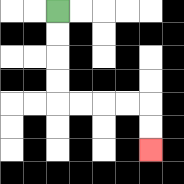{'start': '[2, 0]', 'end': '[6, 6]', 'path_directions': 'D,D,D,D,R,R,R,R,D,D', 'path_coordinates': '[[2, 0], [2, 1], [2, 2], [2, 3], [2, 4], [3, 4], [4, 4], [5, 4], [6, 4], [6, 5], [6, 6]]'}